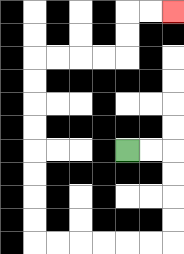{'start': '[5, 6]', 'end': '[7, 0]', 'path_directions': 'R,R,D,D,D,D,L,L,L,L,L,L,U,U,U,U,U,U,U,U,R,R,R,R,U,U,R,R', 'path_coordinates': '[[5, 6], [6, 6], [7, 6], [7, 7], [7, 8], [7, 9], [7, 10], [6, 10], [5, 10], [4, 10], [3, 10], [2, 10], [1, 10], [1, 9], [1, 8], [1, 7], [1, 6], [1, 5], [1, 4], [1, 3], [1, 2], [2, 2], [3, 2], [4, 2], [5, 2], [5, 1], [5, 0], [6, 0], [7, 0]]'}